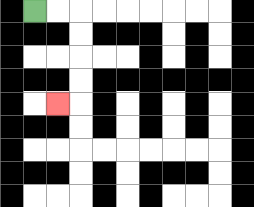{'start': '[1, 0]', 'end': '[2, 4]', 'path_directions': 'R,R,D,D,D,D,L', 'path_coordinates': '[[1, 0], [2, 0], [3, 0], [3, 1], [3, 2], [3, 3], [3, 4], [2, 4]]'}